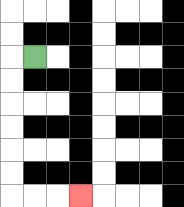{'start': '[1, 2]', 'end': '[3, 8]', 'path_directions': 'L,D,D,D,D,D,D,R,R,R', 'path_coordinates': '[[1, 2], [0, 2], [0, 3], [0, 4], [0, 5], [0, 6], [0, 7], [0, 8], [1, 8], [2, 8], [3, 8]]'}